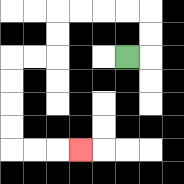{'start': '[5, 2]', 'end': '[3, 6]', 'path_directions': 'R,U,U,L,L,L,L,D,D,L,L,D,D,D,D,R,R,R', 'path_coordinates': '[[5, 2], [6, 2], [6, 1], [6, 0], [5, 0], [4, 0], [3, 0], [2, 0], [2, 1], [2, 2], [1, 2], [0, 2], [0, 3], [0, 4], [0, 5], [0, 6], [1, 6], [2, 6], [3, 6]]'}